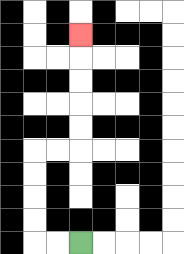{'start': '[3, 10]', 'end': '[3, 1]', 'path_directions': 'L,L,U,U,U,U,R,R,U,U,U,U,U', 'path_coordinates': '[[3, 10], [2, 10], [1, 10], [1, 9], [1, 8], [1, 7], [1, 6], [2, 6], [3, 6], [3, 5], [3, 4], [3, 3], [3, 2], [3, 1]]'}